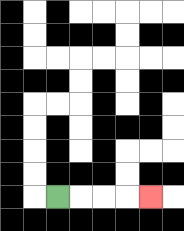{'start': '[2, 8]', 'end': '[6, 8]', 'path_directions': 'R,R,R,R', 'path_coordinates': '[[2, 8], [3, 8], [4, 8], [5, 8], [6, 8]]'}